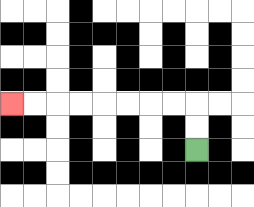{'start': '[8, 6]', 'end': '[0, 4]', 'path_directions': 'U,U,L,L,L,L,L,L,L,L', 'path_coordinates': '[[8, 6], [8, 5], [8, 4], [7, 4], [6, 4], [5, 4], [4, 4], [3, 4], [2, 4], [1, 4], [0, 4]]'}